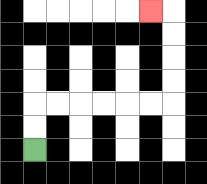{'start': '[1, 6]', 'end': '[6, 0]', 'path_directions': 'U,U,R,R,R,R,R,R,U,U,U,U,L', 'path_coordinates': '[[1, 6], [1, 5], [1, 4], [2, 4], [3, 4], [4, 4], [5, 4], [6, 4], [7, 4], [7, 3], [7, 2], [7, 1], [7, 0], [6, 0]]'}